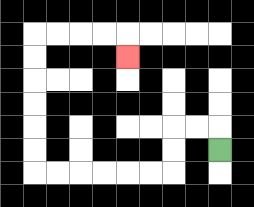{'start': '[9, 6]', 'end': '[5, 2]', 'path_directions': 'U,L,L,D,D,L,L,L,L,L,L,U,U,U,U,U,U,R,R,R,R,D', 'path_coordinates': '[[9, 6], [9, 5], [8, 5], [7, 5], [7, 6], [7, 7], [6, 7], [5, 7], [4, 7], [3, 7], [2, 7], [1, 7], [1, 6], [1, 5], [1, 4], [1, 3], [1, 2], [1, 1], [2, 1], [3, 1], [4, 1], [5, 1], [5, 2]]'}